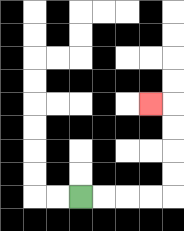{'start': '[3, 8]', 'end': '[6, 4]', 'path_directions': 'R,R,R,R,U,U,U,U,L', 'path_coordinates': '[[3, 8], [4, 8], [5, 8], [6, 8], [7, 8], [7, 7], [7, 6], [7, 5], [7, 4], [6, 4]]'}